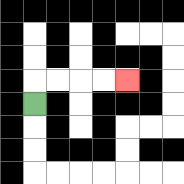{'start': '[1, 4]', 'end': '[5, 3]', 'path_directions': 'U,R,R,R,R', 'path_coordinates': '[[1, 4], [1, 3], [2, 3], [3, 3], [4, 3], [5, 3]]'}